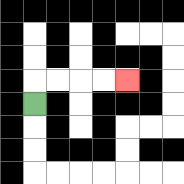{'start': '[1, 4]', 'end': '[5, 3]', 'path_directions': 'U,R,R,R,R', 'path_coordinates': '[[1, 4], [1, 3], [2, 3], [3, 3], [4, 3], [5, 3]]'}